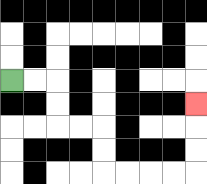{'start': '[0, 3]', 'end': '[8, 4]', 'path_directions': 'R,R,D,D,R,R,D,D,R,R,R,R,U,U,U', 'path_coordinates': '[[0, 3], [1, 3], [2, 3], [2, 4], [2, 5], [3, 5], [4, 5], [4, 6], [4, 7], [5, 7], [6, 7], [7, 7], [8, 7], [8, 6], [8, 5], [8, 4]]'}